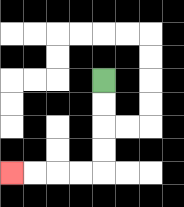{'start': '[4, 3]', 'end': '[0, 7]', 'path_directions': 'D,D,D,D,L,L,L,L', 'path_coordinates': '[[4, 3], [4, 4], [4, 5], [4, 6], [4, 7], [3, 7], [2, 7], [1, 7], [0, 7]]'}